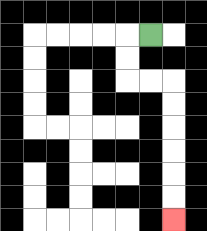{'start': '[6, 1]', 'end': '[7, 9]', 'path_directions': 'L,D,D,R,R,D,D,D,D,D,D', 'path_coordinates': '[[6, 1], [5, 1], [5, 2], [5, 3], [6, 3], [7, 3], [7, 4], [7, 5], [7, 6], [7, 7], [7, 8], [7, 9]]'}